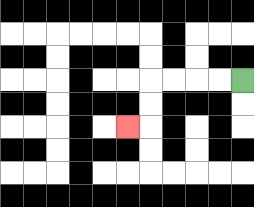{'start': '[10, 3]', 'end': '[5, 5]', 'path_directions': 'L,L,L,L,D,D,L', 'path_coordinates': '[[10, 3], [9, 3], [8, 3], [7, 3], [6, 3], [6, 4], [6, 5], [5, 5]]'}